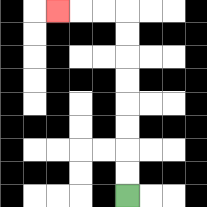{'start': '[5, 8]', 'end': '[2, 0]', 'path_directions': 'U,U,U,U,U,U,U,U,L,L,L', 'path_coordinates': '[[5, 8], [5, 7], [5, 6], [5, 5], [5, 4], [5, 3], [5, 2], [5, 1], [5, 0], [4, 0], [3, 0], [2, 0]]'}